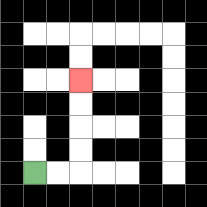{'start': '[1, 7]', 'end': '[3, 3]', 'path_directions': 'R,R,U,U,U,U', 'path_coordinates': '[[1, 7], [2, 7], [3, 7], [3, 6], [3, 5], [3, 4], [3, 3]]'}